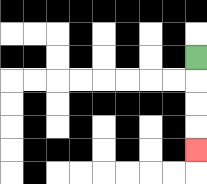{'start': '[8, 2]', 'end': '[8, 6]', 'path_directions': 'D,D,D,D', 'path_coordinates': '[[8, 2], [8, 3], [8, 4], [8, 5], [8, 6]]'}